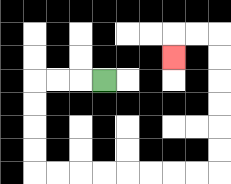{'start': '[4, 3]', 'end': '[7, 2]', 'path_directions': 'L,L,L,D,D,D,D,R,R,R,R,R,R,R,R,U,U,U,U,U,U,L,L,D', 'path_coordinates': '[[4, 3], [3, 3], [2, 3], [1, 3], [1, 4], [1, 5], [1, 6], [1, 7], [2, 7], [3, 7], [4, 7], [5, 7], [6, 7], [7, 7], [8, 7], [9, 7], [9, 6], [9, 5], [9, 4], [9, 3], [9, 2], [9, 1], [8, 1], [7, 1], [7, 2]]'}